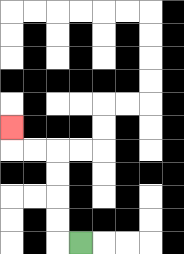{'start': '[3, 10]', 'end': '[0, 5]', 'path_directions': 'L,U,U,U,U,L,L,U', 'path_coordinates': '[[3, 10], [2, 10], [2, 9], [2, 8], [2, 7], [2, 6], [1, 6], [0, 6], [0, 5]]'}